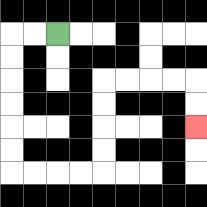{'start': '[2, 1]', 'end': '[8, 5]', 'path_directions': 'L,L,D,D,D,D,D,D,R,R,R,R,U,U,U,U,R,R,R,R,D,D', 'path_coordinates': '[[2, 1], [1, 1], [0, 1], [0, 2], [0, 3], [0, 4], [0, 5], [0, 6], [0, 7], [1, 7], [2, 7], [3, 7], [4, 7], [4, 6], [4, 5], [4, 4], [4, 3], [5, 3], [6, 3], [7, 3], [8, 3], [8, 4], [8, 5]]'}